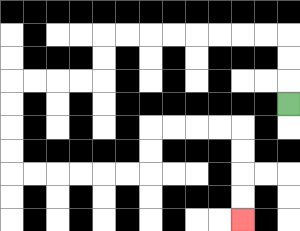{'start': '[12, 4]', 'end': '[10, 9]', 'path_directions': 'U,U,U,L,L,L,L,L,L,L,L,D,D,L,L,L,L,D,D,D,D,R,R,R,R,R,R,U,U,R,R,R,R,D,D,D,D', 'path_coordinates': '[[12, 4], [12, 3], [12, 2], [12, 1], [11, 1], [10, 1], [9, 1], [8, 1], [7, 1], [6, 1], [5, 1], [4, 1], [4, 2], [4, 3], [3, 3], [2, 3], [1, 3], [0, 3], [0, 4], [0, 5], [0, 6], [0, 7], [1, 7], [2, 7], [3, 7], [4, 7], [5, 7], [6, 7], [6, 6], [6, 5], [7, 5], [8, 5], [9, 5], [10, 5], [10, 6], [10, 7], [10, 8], [10, 9]]'}